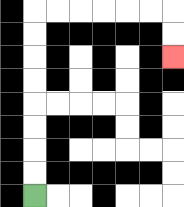{'start': '[1, 8]', 'end': '[7, 2]', 'path_directions': 'U,U,U,U,U,U,U,U,R,R,R,R,R,R,D,D', 'path_coordinates': '[[1, 8], [1, 7], [1, 6], [1, 5], [1, 4], [1, 3], [1, 2], [1, 1], [1, 0], [2, 0], [3, 0], [4, 0], [5, 0], [6, 0], [7, 0], [7, 1], [7, 2]]'}